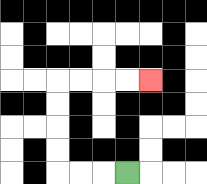{'start': '[5, 7]', 'end': '[6, 3]', 'path_directions': 'L,L,L,U,U,U,U,R,R,R,R', 'path_coordinates': '[[5, 7], [4, 7], [3, 7], [2, 7], [2, 6], [2, 5], [2, 4], [2, 3], [3, 3], [4, 3], [5, 3], [6, 3]]'}